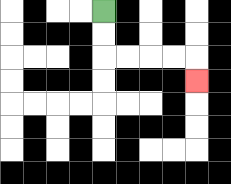{'start': '[4, 0]', 'end': '[8, 3]', 'path_directions': 'D,D,R,R,R,R,D', 'path_coordinates': '[[4, 0], [4, 1], [4, 2], [5, 2], [6, 2], [7, 2], [8, 2], [8, 3]]'}